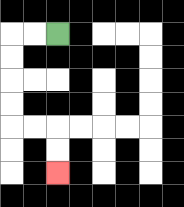{'start': '[2, 1]', 'end': '[2, 7]', 'path_directions': 'L,L,D,D,D,D,R,R,D,D', 'path_coordinates': '[[2, 1], [1, 1], [0, 1], [0, 2], [0, 3], [0, 4], [0, 5], [1, 5], [2, 5], [2, 6], [2, 7]]'}